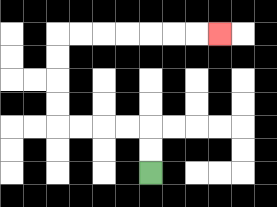{'start': '[6, 7]', 'end': '[9, 1]', 'path_directions': 'U,U,L,L,L,L,U,U,U,U,R,R,R,R,R,R,R', 'path_coordinates': '[[6, 7], [6, 6], [6, 5], [5, 5], [4, 5], [3, 5], [2, 5], [2, 4], [2, 3], [2, 2], [2, 1], [3, 1], [4, 1], [5, 1], [6, 1], [7, 1], [8, 1], [9, 1]]'}